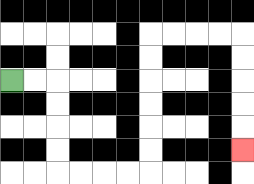{'start': '[0, 3]', 'end': '[10, 6]', 'path_directions': 'R,R,D,D,D,D,R,R,R,R,U,U,U,U,U,U,R,R,R,R,D,D,D,D,D', 'path_coordinates': '[[0, 3], [1, 3], [2, 3], [2, 4], [2, 5], [2, 6], [2, 7], [3, 7], [4, 7], [5, 7], [6, 7], [6, 6], [6, 5], [6, 4], [6, 3], [6, 2], [6, 1], [7, 1], [8, 1], [9, 1], [10, 1], [10, 2], [10, 3], [10, 4], [10, 5], [10, 6]]'}